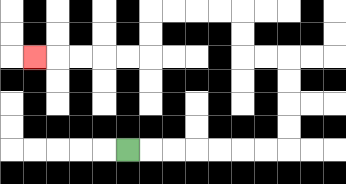{'start': '[5, 6]', 'end': '[1, 2]', 'path_directions': 'R,R,R,R,R,R,R,U,U,U,U,L,L,U,U,L,L,L,L,D,D,L,L,L,L,L', 'path_coordinates': '[[5, 6], [6, 6], [7, 6], [8, 6], [9, 6], [10, 6], [11, 6], [12, 6], [12, 5], [12, 4], [12, 3], [12, 2], [11, 2], [10, 2], [10, 1], [10, 0], [9, 0], [8, 0], [7, 0], [6, 0], [6, 1], [6, 2], [5, 2], [4, 2], [3, 2], [2, 2], [1, 2]]'}